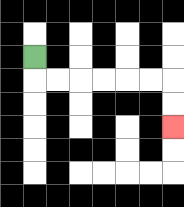{'start': '[1, 2]', 'end': '[7, 5]', 'path_directions': 'D,R,R,R,R,R,R,D,D', 'path_coordinates': '[[1, 2], [1, 3], [2, 3], [3, 3], [4, 3], [5, 3], [6, 3], [7, 3], [7, 4], [7, 5]]'}